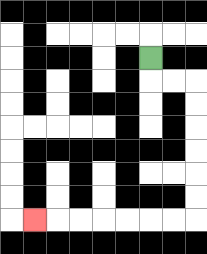{'start': '[6, 2]', 'end': '[1, 9]', 'path_directions': 'D,R,R,D,D,D,D,D,D,L,L,L,L,L,L,L', 'path_coordinates': '[[6, 2], [6, 3], [7, 3], [8, 3], [8, 4], [8, 5], [8, 6], [8, 7], [8, 8], [8, 9], [7, 9], [6, 9], [5, 9], [4, 9], [3, 9], [2, 9], [1, 9]]'}